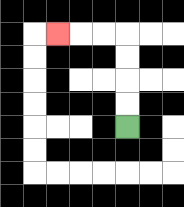{'start': '[5, 5]', 'end': '[2, 1]', 'path_directions': 'U,U,U,U,L,L,L', 'path_coordinates': '[[5, 5], [5, 4], [5, 3], [5, 2], [5, 1], [4, 1], [3, 1], [2, 1]]'}